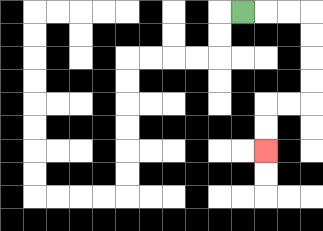{'start': '[10, 0]', 'end': '[11, 6]', 'path_directions': 'R,R,R,D,D,D,D,L,L,D,D', 'path_coordinates': '[[10, 0], [11, 0], [12, 0], [13, 0], [13, 1], [13, 2], [13, 3], [13, 4], [12, 4], [11, 4], [11, 5], [11, 6]]'}